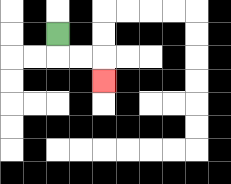{'start': '[2, 1]', 'end': '[4, 3]', 'path_directions': 'D,R,R,D', 'path_coordinates': '[[2, 1], [2, 2], [3, 2], [4, 2], [4, 3]]'}